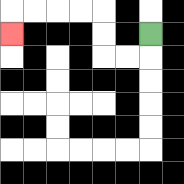{'start': '[6, 1]', 'end': '[0, 1]', 'path_directions': 'D,L,L,U,U,L,L,L,L,D', 'path_coordinates': '[[6, 1], [6, 2], [5, 2], [4, 2], [4, 1], [4, 0], [3, 0], [2, 0], [1, 0], [0, 0], [0, 1]]'}